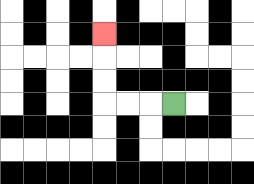{'start': '[7, 4]', 'end': '[4, 1]', 'path_directions': 'L,L,L,U,U,U', 'path_coordinates': '[[7, 4], [6, 4], [5, 4], [4, 4], [4, 3], [4, 2], [4, 1]]'}